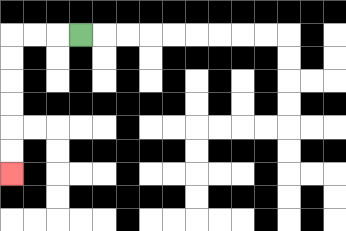{'start': '[3, 1]', 'end': '[0, 7]', 'path_directions': 'L,L,L,D,D,D,D,D,D', 'path_coordinates': '[[3, 1], [2, 1], [1, 1], [0, 1], [0, 2], [0, 3], [0, 4], [0, 5], [0, 6], [0, 7]]'}